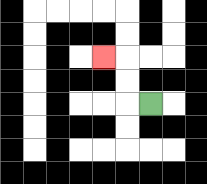{'start': '[6, 4]', 'end': '[4, 2]', 'path_directions': 'L,U,U,L', 'path_coordinates': '[[6, 4], [5, 4], [5, 3], [5, 2], [4, 2]]'}